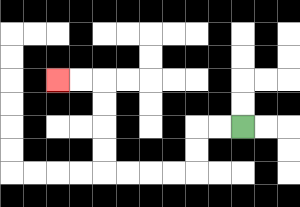{'start': '[10, 5]', 'end': '[2, 3]', 'path_directions': 'L,L,D,D,L,L,L,L,U,U,U,U,L,L', 'path_coordinates': '[[10, 5], [9, 5], [8, 5], [8, 6], [8, 7], [7, 7], [6, 7], [5, 7], [4, 7], [4, 6], [4, 5], [4, 4], [4, 3], [3, 3], [2, 3]]'}